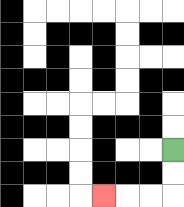{'start': '[7, 6]', 'end': '[4, 8]', 'path_directions': 'D,D,L,L,L', 'path_coordinates': '[[7, 6], [7, 7], [7, 8], [6, 8], [5, 8], [4, 8]]'}